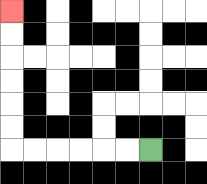{'start': '[6, 6]', 'end': '[0, 0]', 'path_directions': 'L,L,L,L,L,L,U,U,U,U,U,U', 'path_coordinates': '[[6, 6], [5, 6], [4, 6], [3, 6], [2, 6], [1, 6], [0, 6], [0, 5], [0, 4], [0, 3], [0, 2], [0, 1], [0, 0]]'}